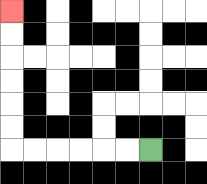{'start': '[6, 6]', 'end': '[0, 0]', 'path_directions': 'L,L,L,L,L,L,U,U,U,U,U,U', 'path_coordinates': '[[6, 6], [5, 6], [4, 6], [3, 6], [2, 6], [1, 6], [0, 6], [0, 5], [0, 4], [0, 3], [0, 2], [0, 1], [0, 0]]'}